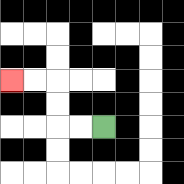{'start': '[4, 5]', 'end': '[0, 3]', 'path_directions': 'L,L,U,U,L,L', 'path_coordinates': '[[4, 5], [3, 5], [2, 5], [2, 4], [2, 3], [1, 3], [0, 3]]'}